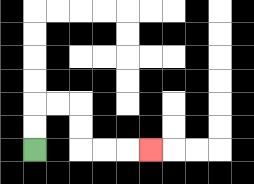{'start': '[1, 6]', 'end': '[6, 6]', 'path_directions': 'U,U,R,R,D,D,R,R,R', 'path_coordinates': '[[1, 6], [1, 5], [1, 4], [2, 4], [3, 4], [3, 5], [3, 6], [4, 6], [5, 6], [6, 6]]'}